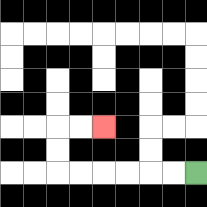{'start': '[8, 7]', 'end': '[4, 5]', 'path_directions': 'L,L,L,L,L,L,U,U,R,R', 'path_coordinates': '[[8, 7], [7, 7], [6, 7], [5, 7], [4, 7], [3, 7], [2, 7], [2, 6], [2, 5], [3, 5], [4, 5]]'}